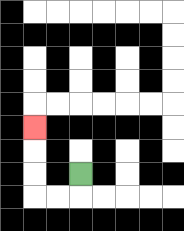{'start': '[3, 7]', 'end': '[1, 5]', 'path_directions': 'D,L,L,U,U,U', 'path_coordinates': '[[3, 7], [3, 8], [2, 8], [1, 8], [1, 7], [1, 6], [1, 5]]'}